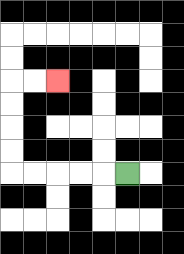{'start': '[5, 7]', 'end': '[2, 3]', 'path_directions': 'L,L,L,L,L,U,U,U,U,R,R', 'path_coordinates': '[[5, 7], [4, 7], [3, 7], [2, 7], [1, 7], [0, 7], [0, 6], [0, 5], [0, 4], [0, 3], [1, 3], [2, 3]]'}